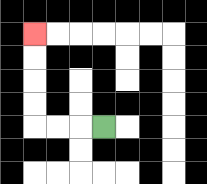{'start': '[4, 5]', 'end': '[1, 1]', 'path_directions': 'L,L,L,U,U,U,U', 'path_coordinates': '[[4, 5], [3, 5], [2, 5], [1, 5], [1, 4], [1, 3], [1, 2], [1, 1]]'}